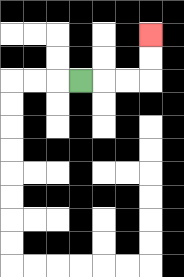{'start': '[3, 3]', 'end': '[6, 1]', 'path_directions': 'R,R,R,U,U', 'path_coordinates': '[[3, 3], [4, 3], [5, 3], [6, 3], [6, 2], [6, 1]]'}